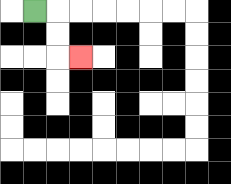{'start': '[1, 0]', 'end': '[3, 2]', 'path_directions': 'R,D,D,R', 'path_coordinates': '[[1, 0], [2, 0], [2, 1], [2, 2], [3, 2]]'}